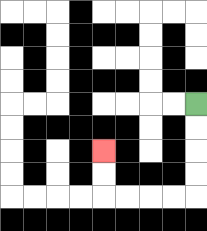{'start': '[8, 4]', 'end': '[4, 6]', 'path_directions': 'D,D,D,D,L,L,L,L,U,U', 'path_coordinates': '[[8, 4], [8, 5], [8, 6], [8, 7], [8, 8], [7, 8], [6, 8], [5, 8], [4, 8], [4, 7], [4, 6]]'}